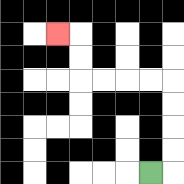{'start': '[6, 7]', 'end': '[2, 1]', 'path_directions': 'R,U,U,U,U,L,L,L,L,U,U,L', 'path_coordinates': '[[6, 7], [7, 7], [7, 6], [7, 5], [7, 4], [7, 3], [6, 3], [5, 3], [4, 3], [3, 3], [3, 2], [3, 1], [2, 1]]'}